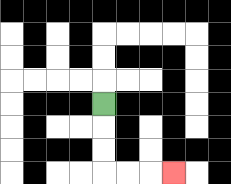{'start': '[4, 4]', 'end': '[7, 7]', 'path_directions': 'D,D,D,R,R,R', 'path_coordinates': '[[4, 4], [4, 5], [4, 6], [4, 7], [5, 7], [6, 7], [7, 7]]'}